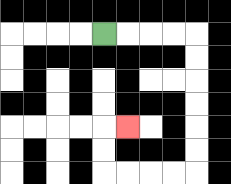{'start': '[4, 1]', 'end': '[5, 5]', 'path_directions': 'R,R,R,R,D,D,D,D,D,D,L,L,L,L,U,U,R', 'path_coordinates': '[[4, 1], [5, 1], [6, 1], [7, 1], [8, 1], [8, 2], [8, 3], [8, 4], [8, 5], [8, 6], [8, 7], [7, 7], [6, 7], [5, 7], [4, 7], [4, 6], [4, 5], [5, 5]]'}